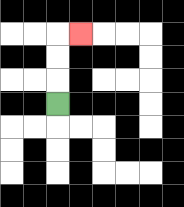{'start': '[2, 4]', 'end': '[3, 1]', 'path_directions': 'U,U,U,R', 'path_coordinates': '[[2, 4], [2, 3], [2, 2], [2, 1], [3, 1]]'}